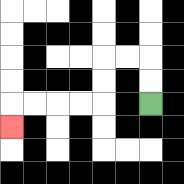{'start': '[6, 4]', 'end': '[0, 5]', 'path_directions': 'U,U,L,L,D,D,L,L,L,L,D', 'path_coordinates': '[[6, 4], [6, 3], [6, 2], [5, 2], [4, 2], [4, 3], [4, 4], [3, 4], [2, 4], [1, 4], [0, 4], [0, 5]]'}